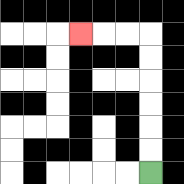{'start': '[6, 7]', 'end': '[3, 1]', 'path_directions': 'U,U,U,U,U,U,L,L,L', 'path_coordinates': '[[6, 7], [6, 6], [6, 5], [6, 4], [6, 3], [6, 2], [6, 1], [5, 1], [4, 1], [3, 1]]'}